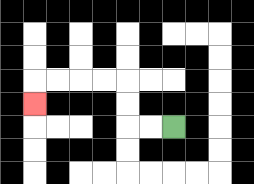{'start': '[7, 5]', 'end': '[1, 4]', 'path_directions': 'L,L,U,U,L,L,L,L,D', 'path_coordinates': '[[7, 5], [6, 5], [5, 5], [5, 4], [5, 3], [4, 3], [3, 3], [2, 3], [1, 3], [1, 4]]'}